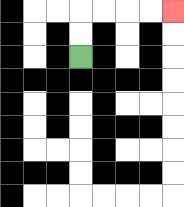{'start': '[3, 2]', 'end': '[7, 0]', 'path_directions': 'U,U,R,R,R,R', 'path_coordinates': '[[3, 2], [3, 1], [3, 0], [4, 0], [5, 0], [6, 0], [7, 0]]'}